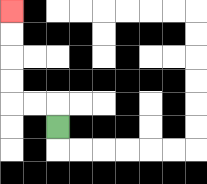{'start': '[2, 5]', 'end': '[0, 0]', 'path_directions': 'U,L,L,U,U,U,U', 'path_coordinates': '[[2, 5], [2, 4], [1, 4], [0, 4], [0, 3], [0, 2], [0, 1], [0, 0]]'}